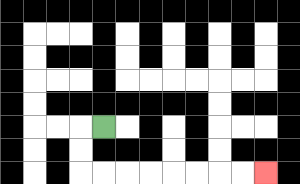{'start': '[4, 5]', 'end': '[11, 7]', 'path_directions': 'L,D,D,R,R,R,R,R,R,R,R', 'path_coordinates': '[[4, 5], [3, 5], [3, 6], [3, 7], [4, 7], [5, 7], [6, 7], [7, 7], [8, 7], [9, 7], [10, 7], [11, 7]]'}